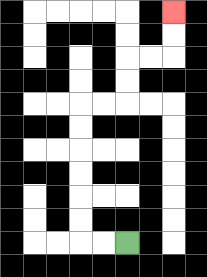{'start': '[5, 10]', 'end': '[7, 0]', 'path_directions': 'L,L,U,U,U,U,U,U,R,R,U,U,R,R,U,U', 'path_coordinates': '[[5, 10], [4, 10], [3, 10], [3, 9], [3, 8], [3, 7], [3, 6], [3, 5], [3, 4], [4, 4], [5, 4], [5, 3], [5, 2], [6, 2], [7, 2], [7, 1], [7, 0]]'}